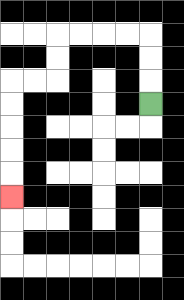{'start': '[6, 4]', 'end': '[0, 8]', 'path_directions': 'U,U,U,L,L,L,L,D,D,L,L,D,D,D,D,D', 'path_coordinates': '[[6, 4], [6, 3], [6, 2], [6, 1], [5, 1], [4, 1], [3, 1], [2, 1], [2, 2], [2, 3], [1, 3], [0, 3], [0, 4], [0, 5], [0, 6], [0, 7], [0, 8]]'}